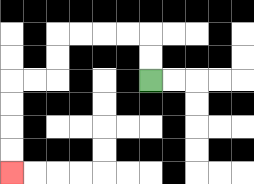{'start': '[6, 3]', 'end': '[0, 7]', 'path_directions': 'U,U,L,L,L,L,D,D,L,L,D,D,D,D', 'path_coordinates': '[[6, 3], [6, 2], [6, 1], [5, 1], [4, 1], [3, 1], [2, 1], [2, 2], [2, 3], [1, 3], [0, 3], [0, 4], [0, 5], [0, 6], [0, 7]]'}